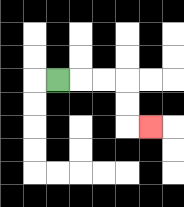{'start': '[2, 3]', 'end': '[6, 5]', 'path_directions': 'R,R,R,D,D,R', 'path_coordinates': '[[2, 3], [3, 3], [4, 3], [5, 3], [5, 4], [5, 5], [6, 5]]'}